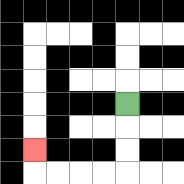{'start': '[5, 4]', 'end': '[1, 6]', 'path_directions': 'D,D,D,L,L,L,L,U', 'path_coordinates': '[[5, 4], [5, 5], [5, 6], [5, 7], [4, 7], [3, 7], [2, 7], [1, 7], [1, 6]]'}